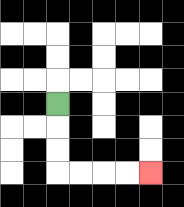{'start': '[2, 4]', 'end': '[6, 7]', 'path_directions': 'D,D,D,R,R,R,R', 'path_coordinates': '[[2, 4], [2, 5], [2, 6], [2, 7], [3, 7], [4, 7], [5, 7], [6, 7]]'}